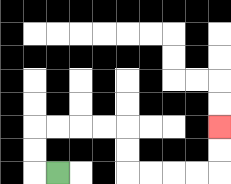{'start': '[2, 7]', 'end': '[9, 5]', 'path_directions': 'L,U,U,R,R,R,R,D,D,R,R,R,R,U,U', 'path_coordinates': '[[2, 7], [1, 7], [1, 6], [1, 5], [2, 5], [3, 5], [4, 5], [5, 5], [5, 6], [5, 7], [6, 7], [7, 7], [8, 7], [9, 7], [9, 6], [9, 5]]'}